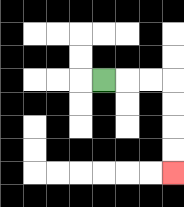{'start': '[4, 3]', 'end': '[7, 7]', 'path_directions': 'R,R,R,D,D,D,D', 'path_coordinates': '[[4, 3], [5, 3], [6, 3], [7, 3], [7, 4], [7, 5], [7, 6], [7, 7]]'}